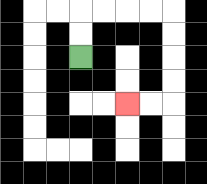{'start': '[3, 2]', 'end': '[5, 4]', 'path_directions': 'U,U,R,R,R,R,D,D,D,D,L,L', 'path_coordinates': '[[3, 2], [3, 1], [3, 0], [4, 0], [5, 0], [6, 0], [7, 0], [7, 1], [7, 2], [7, 3], [7, 4], [6, 4], [5, 4]]'}